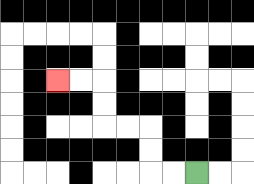{'start': '[8, 7]', 'end': '[2, 3]', 'path_directions': 'L,L,U,U,L,L,U,U,L,L', 'path_coordinates': '[[8, 7], [7, 7], [6, 7], [6, 6], [6, 5], [5, 5], [4, 5], [4, 4], [4, 3], [3, 3], [2, 3]]'}